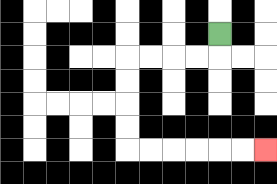{'start': '[9, 1]', 'end': '[11, 6]', 'path_directions': 'D,L,L,L,L,D,D,D,D,R,R,R,R,R,R', 'path_coordinates': '[[9, 1], [9, 2], [8, 2], [7, 2], [6, 2], [5, 2], [5, 3], [5, 4], [5, 5], [5, 6], [6, 6], [7, 6], [8, 6], [9, 6], [10, 6], [11, 6]]'}